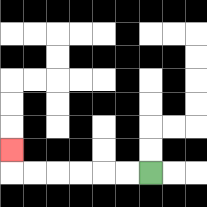{'start': '[6, 7]', 'end': '[0, 6]', 'path_directions': 'L,L,L,L,L,L,U', 'path_coordinates': '[[6, 7], [5, 7], [4, 7], [3, 7], [2, 7], [1, 7], [0, 7], [0, 6]]'}